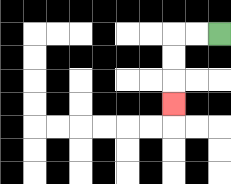{'start': '[9, 1]', 'end': '[7, 4]', 'path_directions': 'L,L,D,D,D', 'path_coordinates': '[[9, 1], [8, 1], [7, 1], [7, 2], [7, 3], [7, 4]]'}